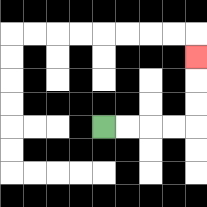{'start': '[4, 5]', 'end': '[8, 2]', 'path_directions': 'R,R,R,R,U,U,U', 'path_coordinates': '[[4, 5], [5, 5], [6, 5], [7, 5], [8, 5], [8, 4], [8, 3], [8, 2]]'}